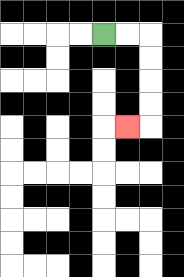{'start': '[4, 1]', 'end': '[5, 5]', 'path_directions': 'R,R,D,D,D,D,L', 'path_coordinates': '[[4, 1], [5, 1], [6, 1], [6, 2], [6, 3], [6, 4], [6, 5], [5, 5]]'}